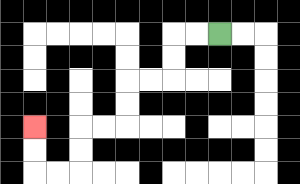{'start': '[9, 1]', 'end': '[1, 5]', 'path_directions': 'L,L,D,D,L,L,D,D,L,L,D,D,L,L,U,U', 'path_coordinates': '[[9, 1], [8, 1], [7, 1], [7, 2], [7, 3], [6, 3], [5, 3], [5, 4], [5, 5], [4, 5], [3, 5], [3, 6], [3, 7], [2, 7], [1, 7], [1, 6], [1, 5]]'}